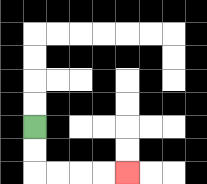{'start': '[1, 5]', 'end': '[5, 7]', 'path_directions': 'D,D,R,R,R,R', 'path_coordinates': '[[1, 5], [1, 6], [1, 7], [2, 7], [3, 7], [4, 7], [5, 7]]'}